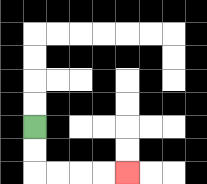{'start': '[1, 5]', 'end': '[5, 7]', 'path_directions': 'D,D,R,R,R,R', 'path_coordinates': '[[1, 5], [1, 6], [1, 7], [2, 7], [3, 7], [4, 7], [5, 7]]'}